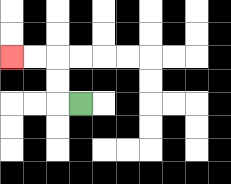{'start': '[3, 4]', 'end': '[0, 2]', 'path_directions': 'L,U,U,L,L', 'path_coordinates': '[[3, 4], [2, 4], [2, 3], [2, 2], [1, 2], [0, 2]]'}